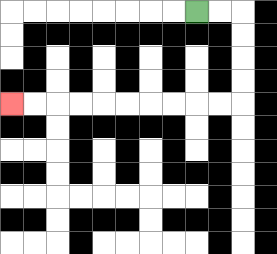{'start': '[8, 0]', 'end': '[0, 4]', 'path_directions': 'R,R,D,D,D,D,L,L,L,L,L,L,L,L,L,L', 'path_coordinates': '[[8, 0], [9, 0], [10, 0], [10, 1], [10, 2], [10, 3], [10, 4], [9, 4], [8, 4], [7, 4], [6, 4], [5, 4], [4, 4], [3, 4], [2, 4], [1, 4], [0, 4]]'}